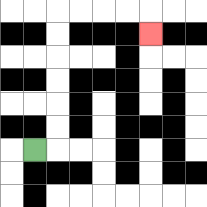{'start': '[1, 6]', 'end': '[6, 1]', 'path_directions': 'R,U,U,U,U,U,U,R,R,R,R,D', 'path_coordinates': '[[1, 6], [2, 6], [2, 5], [2, 4], [2, 3], [2, 2], [2, 1], [2, 0], [3, 0], [4, 0], [5, 0], [6, 0], [6, 1]]'}